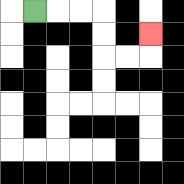{'start': '[1, 0]', 'end': '[6, 1]', 'path_directions': 'R,R,R,D,D,R,R,U', 'path_coordinates': '[[1, 0], [2, 0], [3, 0], [4, 0], [4, 1], [4, 2], [5, 2], [6, 2], [6, 1]]'}